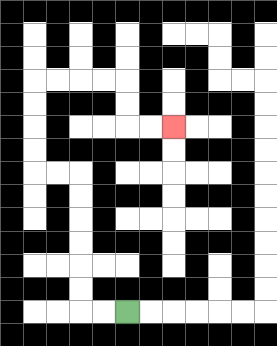{'start': '[5, 13]', 'end': '[7, 5]', 'path_directions': 'L,L,U,U,U,U,U,U,L,L,U,U,U,U,R,R,R,R,D,D,R,R', 'path_coordinates': '[[5, 13], [4, 13], [3, 13], [3, 12], [3, 11], [3, 10], [3, 9], [3, 8], [3, 7], [2, 7], [1, 7], [1, 6], [1, 5], [1, 4], [1, 3], [2, 3], [3, 3], [4, 3], [5, 3], [5, 4], [5, 5], [6, 5], [7, 5]]'}